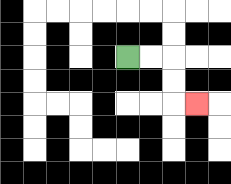{'start': '[5, 2]', 'end': '[8, 4]', 'path_directions': 'R,R,D,D,R', 'path_coordinates': '[[5, 2], [6, 2], [7, 2], [7, 3], [7, 4], [8, 4]]'}